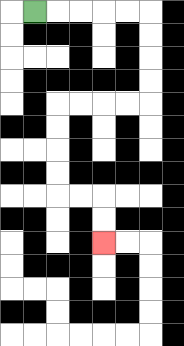{'start': '[1, 0]', 'end': '[4, 10]', 'path_directions': 'R,R,R,R,R,D,D,D,D,L,L,L,L,D,D,D,D,R,R,D,D', 'path_coordinates': '[[1, 0], [2, 0], [3, 0], [4, 0], [5, 0], [6, 0], [6, 1], [6, 2], [6, 3], [6, 4], [5, 4], [4, 4], [3, 4], [2, 4], [2, 5], [2, 6], [2, 7], [2, 8], [3, 8], [4, 8], [4, 9], [4, 10]]'}